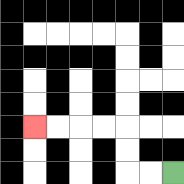{'start': '[7, 7]', 'end': '[1, 5]', 'path_directions': 'L,L,U,U,L,L,L,L', 'path_coordinates': '[[7, 7], [6, 7], [5, 7], [5, 6], [5, 5], [4, 5], [3, 5], [2, 5], [1, 5]]'}